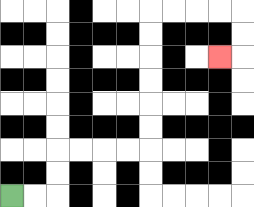{'start': '[0, 8]', 'end': '[9, 2]', 'path_directions': 'R,R,U,U,R,R,R,R,U,U,U,U,U,U,R,R,R,R,D,D,L', 'path_coordinates': '[[0, 8], [1, 8], [2, 8], [2, 7], [2, 6], [3, 6], [4, 6], [5, 6], [6, 6], [6, 5], [6, 4], [6, 3], [6, 2], [6, 1], [6, 0], [7, 0], [8, 0], [9, 0], [10, 0], [10, 1], [10, 2], [9, 2]]'}